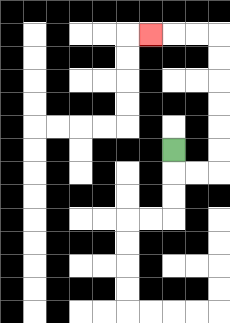{'start': '[7, 6]', 'end': '[6, 1]', 'path_directions': 'D,R,R,U,U,U,U,U,U,L,L,L', 'path_coordinates': '[[7, 6], [7, 7], [8, 7], [9, 7], [9, 6], [9, 5], [9, 4], [9, 3], [9, 2], [9, 1], [8, 1], [7, 1], [6, 1]]'}